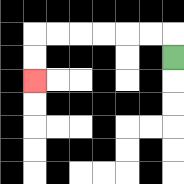{'start': '[7, 2]', 'end': '[1, 3]', 'path_directions': 'U,L,L,L,L,L,L,D,D', 'path_coordinates': '[[7, 2], [7, 1], [6, 1], [5, 1], [4, 1], [3, 1], [2, 1], [1, 1], [1, 2], [1, 3]]'}